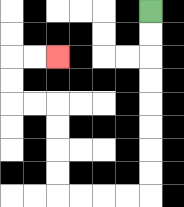{'start': '[6, 0]', 'end': '[2, 2]', 'path_directions': 'D,D,D,D,D,D,D,D,L,L,L,L,U,U,U,U,L,L,U,U,R,R', 'path_coordinates': '[[6, 0], [6, 1], [6, 2], [6, 3], [6, 4], [6, 5], [6, 6], [6, 7], [6, 8], [5, 8], [4, 8], [3, 8], [2, 8], [2, 7], [2, 6], [2, 5], [2, 4], [1, 4], [0, 4], [0, 3], [0, 2], [1, 2], [2, 2]]'}